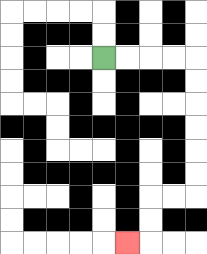{'start': '[4, 2]', 'end': '[5, 10]', 'path_directions': 'R,R,R,R,D,D,D,D,D,D,L,L,D,D,L', 'path_coordinates': '[[4, 2], [5, 2], [6, 2], [7, 2], [8, 2], [8, 3], [8, 4], [8, 5], [8, 6], [8, 7], [8, 8], [7, 8], [6, 8], [6, 9], [6, 10], [5, 10]]'}